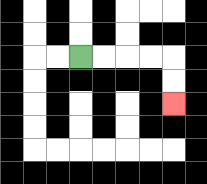{'start': '[3, 2]', 'end': '[7, 4]', 'path_directions': 'R,R,R,R,D,D', 'path_coordinates': '[[3, 2], [4, 2], [5, 2], [6, 2], [7, 2], [7, 3], [7, 4]]'}